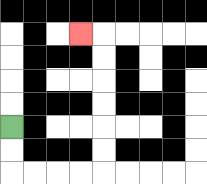{'start': '[0, 5]', 'end': '[3, 1]', 'path_directions': 'D,D,R,R,R,R,U,U,U,U,U,U,L', 'path_coordinates': '[[0, 5], [0, 6], [0, 7], [1, 7], [2, 7], [3, 7], [4, 7], [4, 6], [4, 5], [4, 4], [4, 3], [4, 2], [4, 1], [3, 1]]'}